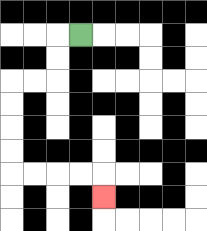{'start': '[3, 1]', 'end': '[4, 8]', 'path_directions': 'L,D,D,L,L,D,D,D,D,R,R,R,R,D', 'path_coordinates': '[[3, 1], [2, 1], [2, 2], [2, 3], [1, 3], [0, 3], [0, 4], [0, 5], [0, 6], [0, 7], [1, 7], [2, 7], [3, 7], [4, 7], [4, 8]]'}